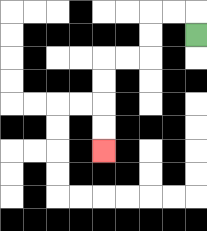{'start': '[8, 1]', 'end': '[4, 6]', 'path_directions': 'U,L,L,D,D,L,L,D,D,D,D', 'path_coordinates': '[[8, 1], [8, 0], [7, 0], [6, 0], [6, 1], [6, 2], [5, 2], [4, 2], [4, 3], [4, 4], [4, 5], [4, 6]]'}